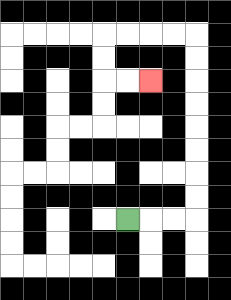{'start': '[5, 9]', 'end': '[6, 3]', 'path_directions': 'R,R,R,U,U,U,U,U,U,U,U,L,L,L,L,D,D,R,R', 'path_coordinates': '[[5, 9], [6, 9], [7, 9], [8, 9], [8, 8], [8, 7], [8, 6], [8, 5], [8, 4], [8, 3], [8, 2], [8, 1], [7, 1], [6, 1], [5, 1], [4, 1], [4, 2], [4, 3], [5, 3], [6, 3]]'}